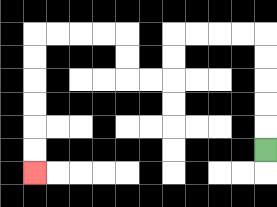{'start': '[11, 6]', 'end': '[1, 7]', 'path_directions': 'U,U,U,U,U,L,L,L,L,D,D,L,L,U,U,L,L,L,L,D,D,D,D,D,D', 'path_coordinates': '[[11, 6], [11, 5], [11, 4], [11, 3], [11, 2], [11, 1], [10, 1], [9, 1], [8, 1], [7, 1], [7, 2], [7, 3], [6, 3], [5, 3], [5, 2], [5, 1], [4, 1], [3, 1], [2, 1], [1, 1], [1, 2], [1, 3], [1, 4], [1, 5], [1, 6], [1, 7]]'}